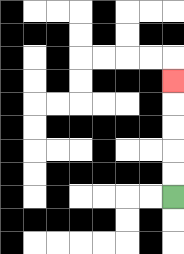{'start': '[7, 8]', 'end': '[7, 3]', 'path_directions': 'U,U,U,U,U', 'path_coordinates': '[[7, 8], [7, 7], [7, 6], [7, 5], [7, 4], [7, 3]]'}